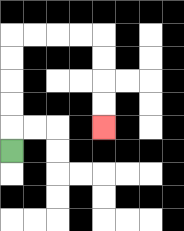{'start': '[0, 6]', 'end': '[4, 5]', 'path_directions': 'U,U,U,U,U,R,R,R,R,D,D,D,D', 'path_coordinates': '[[0, 6], [0, 5], [0, 4], [0, 3], [0, 2], [0, 1], [1, 1], [2, 1], [3, 1], [4, 1], [4, 2], [4, 3], [4, 4], [4, 5]]'}